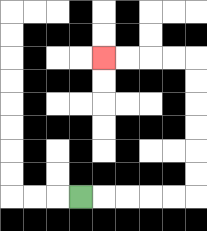{'start': '[3, 8]', 'end': '[4, 2]', 'path_directions': 'R,R,R,R,R,U,U,U,U,U,U,L,L,L,L', 'path_coordinates': '[[3, 8], [4, 8], [5, 8], [6, 8], [7, 8], [8, 8], [8, 7], [8, 6], [8, 5], [8, 4], [8, 3], [8, 2], [7, 2], [6, 2], [5, 2], [4, 2]]'}